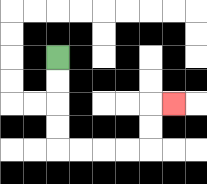{'start': '[2, 2]', 'end': '[7, 4]', 'path_directions': 'D,D,D,D,R,R,R,R,U,U,R', 'path_coordinates': '[[2, 2], [2, 3], [2, 4], [2, 5], [2, 6], [3, 6], [4, 6], [5, 6], [6, 6], [6, 5], [6, 4], [7, 4]]'}